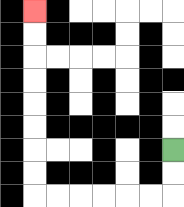{'start': '[7, 6]', 'end': '[1, 0]', 'path_directions': 'D,D,L,L,L,L,L,L,U,U,U,U,U,U,U,U', 'path_coordinates': '[[7, 6], [7, 7], [7, 8], [6, 8], [5, 8], [4, 8], [3, 8], [2, 8], [1, 8], [1, 7], [1, 6], [1, 5], [1, 4], [1, 3], [1, 2], [1, 1], [1, 0]]'}